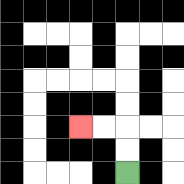{'start': '[5, 7]', 'end': '[3, 5]', 'path_directions': 'U,U,L,L', 'path_coordinates': '[[5, 7], [5, 6], [5, 5], [4, 5], [3, 5]]'}